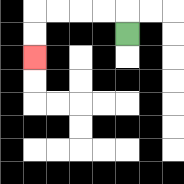{'start': '[5, 1]', 'end': '[1, 2]', 'path_directions': 'U,L,L,L,L,D,D', 'path_coordinates': '[[5, 1], [5, 0], [4, 0], [3, 0], [2, 0], [1, 0], [1, 1], [1, 2]]'}